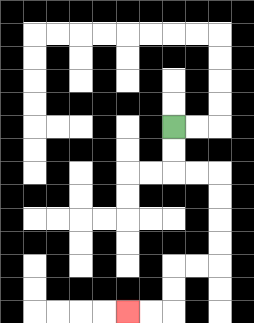{'start': '[7, 5]', 'end': '[5, 13]', 'path_directions': 'D,D,R,R,D,D,D,D,L,L,D,D,L,L', 'path_coordinates': '[[7, 5], [7, 6], [7, 7], [8, 7], [9, 7], [9, 8], [9, 9], [9, 10], [9, 11], [8, 11], [7, 11], [7, 12], [7, 13], [6, 13], [5, 13]]'}